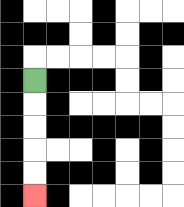{'start': '[1, 3]', 'end': '[1, 8]', 'path_directions': 'D,D,D,D,D', 'path_coordinates': '[[1, 3], [1, 4], [1, 5], [1, 6], [1, 7], [1, 8]]'}